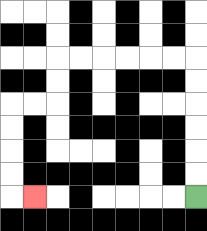{'start': '[8, 8]', 'end': '[1, 8]', 'path_directions': 'U,U,U,U,U,U,L,L,L,L,L,L,D,D,L,L,D,D,D,D,R', 'path_coordinates': '[[8, 8], [8, 7], [8, 6], [8, 5], [8, 4], [8, 3], [8, 2], [7, 2], [6, 2], [5, 2], [4, 2], [3, 2], [2, 2], [2, 3], [2, 4], [1, 4], [0, 4], [0, 5], [0, 6], [0, 7], [0, 8], [1, 8]]'}